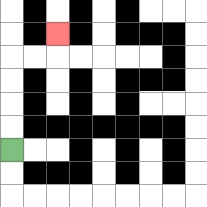{'start': '[0, 6]', 'end': '[2, 1]', 'path_directions': 'U,U,U,U,R,R,U', 'path_coordinates': '[[0, 6], [0, 5], [0, 4], [0, 3], [0, 2], [1, 2], [2, 2], [2, 1]]'}